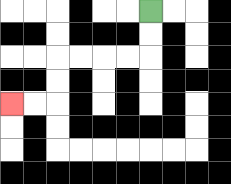{'start': '[6, 0]', 'end': '[0, 4]', 'path_directions': 'D,D,L,L,L,L,D,D,L,L', 'path_coordinates': '[[6, 0], [6, 1], [6, 2], [5, 2], [4, 2], [3, 2], [2, 2], [2, 3], [2, 4], [1, 4], [0, 4]]'}